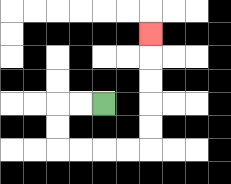{'start': '[4, 4]', 'end': '[6, 1]', 'path_directions': 'L,L,D,D,R,R,R,R,U,U,U,U,U', 'path_coordinates': '[[4, 4], [3, 4], [2, 4], [2, 5], [2, 6], [3, 6], [4, 6], [5, 6], [6, 6], [6, 5], [6, 4], [6, 3], [6, 2], [6, 1]]'}